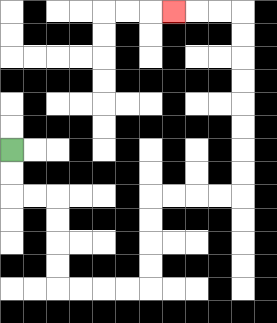{'start': '[0, 6]', 'end': '[7, 0]', 'path_directions': 'D,D,R,R,D,D,D,D,R,R,R,R,U,U,U,U,R,R,R,R,U,U,U,U,U,U,U,U,L,L,L', 'path_coordinates': '[[0, 6], [0, 7], [0, 8], [1, 8], [2, 8], [2, 9], [2, 10], [2, 11], [2, 12], [3, 12], [4, 12], [5, 12], [6, 12], [6, 11], [6, 10], [6, 9], [6, 8], [7, 8], [8, 8], [9, 8], [10, 8], [10, 7], [10, 6], [10, 5], [10, 4], [10, 3], [10, 2], [10, 1], [10, 0], [9, 0], [8, 0], [7, 0]]'}